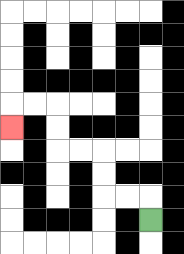{'start': '[6, 9]', 'end': '[0, 5]', 'path_directions': 'U,L,L,U,U,L,L,U,U,L,L,D', 'path_coordinates': '[[6, 9], [6, 8], [5, 8], [4, 8], [4, 7], [4, 6], [3, 6], [2, 6], [2, 5], [2, 4], [1, 4], [0, 4], [0, 5]]'}